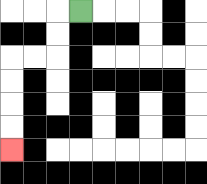{'start': '[3, 0]', 'end': '[0, 6]', 'path_directions': 'L,D,D,L,L,D,D,D,D', 'path_coordinates': '[[3, 0], [2, 0], [2, 1], [2, 2], [1, 2], [0, 2], [0, 3], [0, 4], [0, 5], [0, 6]]'}